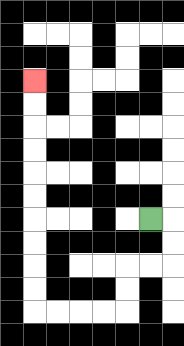{'start': '[6, 9]', 'end': '[1, 3]', 'path_directions': 'R,D,D,L,L,D,D,L,L,L,L,U,U,U,U,U,U,U,U,U,U', 'path_coordinates': '[[6, 9], [7, 9], [7, 10], [7, 11], [6, 11], [5, 11], [5, 12], [5, 13], [4, 13], [3, 13], [2, 13], [1, 13], [1, 12], [1, 11], [1, 10], [1, 9], [1, 8], [1, 7], [1, 6], [1, 5], [1, 4], [1, 3]]'}